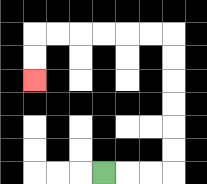{'start': '[4, 7]', 'end': '[1, 3]', 'path_directions': 'R,R,R,U,U,U,U,U,U,L,L,L,L,L,L,D,D', 'path_coordinates': '[[4, 7], [5, 7], [6, 7], [7, 7], [7, 6], [7, 5], [7, 4], [7, 3], [7, 2], [7, 1], [6, 1], [5, 1], [4, 1], [3, 1], [2, 1], [1, 1], [1, 2], [1, 3]]'}